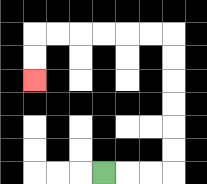{'start': '[4, 7]', 'end': '[1, 3]', 'path_directions': 'R,R,R,U,U,U,U,U,U,L,L,L,L,L,L,D,D', 'path_coordinates': '[[4, 7], [5, 7], [6, 7], [7, 7], [7, 6], [7, 5], [7, 4], [7, 3], [7, 2], [7, 1], [6, 1], [5, 1], [4, 1], [3, 1], [2, 1], [1, 1], [1, 2], [1, 3]]'}